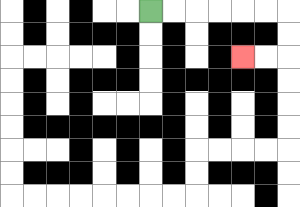{'start': '[6, 0]', 'end': '[10, 2]', 'path_directions': 'R,R,R,R,R,R,D,D,L,L', 'path_coordinates': '[[6, 0], [7, 0], [8, 0], [9, 0], [10, 0], [11, 0], [12, 0], [12, 1], [12, 2], [11, 2], [10, 2]]'}